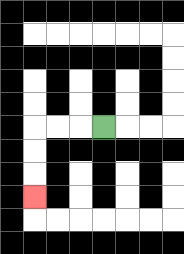{'start': '[4, 5]', 'end': '[1, 8]', 'path_directions': 'L,L,L,D,D,D', 'path_coordinates': '[[4, 5], [3, 5], [2, 5], [1, 5], [1, 6], [1, 7], [1, 8]]'}